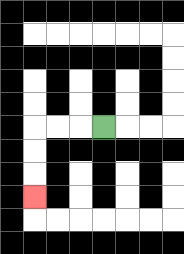{'start': '[4, 5]', 'end': '[1, 8]', 'path_directions': 'L,L,L,D,D,D', 'path_coordinates': '[[4, 5], [3, 5], [2, 5], [1, 5], [1, 6], [1, 7], [1, 8]]'}